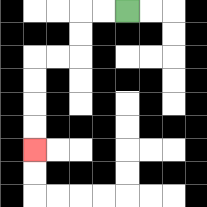{'start': '[5, 0]', 'end': '[1, 6]', 'path_directions': 'L,L,D,D,L,L,D,D,D,D', 'path_coordinates': '[[5, 0], [4, 0], [3, 0], [3, 1], [3, 2], [2, 2], [1, 2], [1, 3], [1, 4], [1, 5], [1, 6]]'}